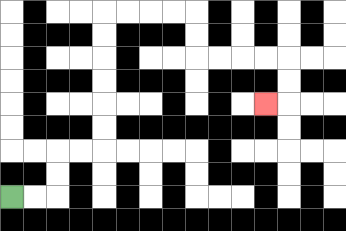{'start': '[0, 8]', 'end': '[11, 4]', 'path_directions': 'R,R,U,U,R,R,U,U,U,U,U,U,R,R,R,R,D,D,R,R,R,R,D,D,L', 'path_coordinates': '[[0, 8], [1, 8], [2, 8], [2, 7], [2, 6], [3, 6], [4, 6], [4, 5], [4, 4], [4, 3], [4, 2], [4, 1], [4, 0], [5, 0], [6, 0], [7, 0], [8, 0], [8, 1], [8, 2], [9, 2], [10, 2], [11, 2], [12, 2], [12, 3], [12, 4], [11, 4]]'}